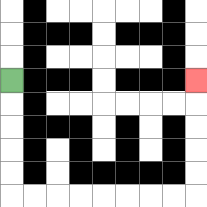{'start': '[0, 3]', 'end': '[8, 3]', 'path_directions': 'D,D,D,D,D,R,R,R,R,R,R,R,R,U,U,U,U,U', 'path_coordinates': '[[0, 3], [0, 4], [0, 5], [0, 6], [0, 7], [0, 8], [1, 8], [2, 8], [3, 8], [4, 8], [5, 8], [6, 8], [7, 8], [8, 8], [8, 7], [8, 6], [8, 5], [8, 4], [8, 3]]'}